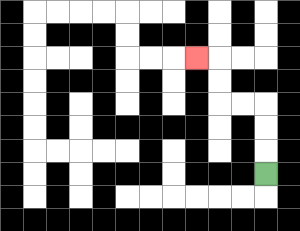{'start': '[11, 7]', 'end': '[8, 2]', 'path_directions': 'U,U,U,L,L,U,U,L', 'path_coordinates': '[[11, 7], [11, 6], [11, 5], [11, 4], [10, 4], [9, 4], [9, 3], [9, 2], [8, 2]]'}